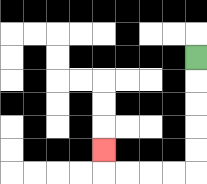{'start': '[8, 2]', 'end': '[4, 6]', 'path_directions': 'D,D,D,D,D,L,L,L,L,U', 'path_coordinates': '[[8, 2], [8, 3], [8, 4], [8, 5], [8, 6], [8, 7], [7, 7], [6, 7], [5, 7], [4, 7], [4, 6]]'}